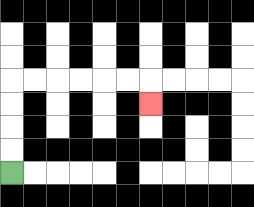{'start': '[0, 7]', 'end': '[6, 4]', 'path_directions': 'U,U,U,U,R,R,R,R,R,R,D', 'path_coordinates': '[[0, 7], [0, 6], [0, 5], [0, 4], [0, 3], [1, 3], [2, 3], [3, 3], [4, 3], [5, 3], [6, 3], [6, 4]]'}